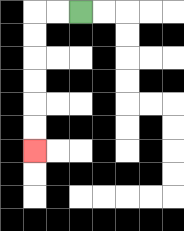{'start': '[3, 0]', 'end': '[1, 6]', 'path_directions': 'L,L,D,D,D,D,D,D', 'path_coordinates': '[[3, 0], [2, 0], [1, 0], [1, 1], [1, 2], [1, 3], [1, 4], [1, 5], [1, 6]]'}